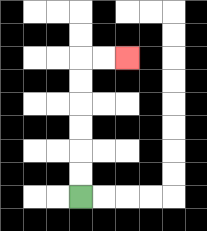{'start': '[3, 8]', 'end': '[5, 2]', 'path_directions': 'U,U,U,U,U,U,R,R', 'path_coordinates': '[[3, 8], [3, 7], [3, 6], [3, 5], [3, 4], [3, 3], [3, 2], [4, 2], [5, 2]]'}